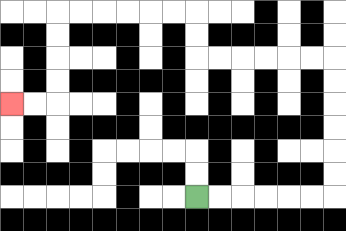{'start': '[8, 8]', 'end': '[0, 4]', 'path_directions': 'R,R,R,R,R,R,U,U,U,U,U,U,L,L,L,L,L,L,U,U,L,L,L,L,L,L,D,D,D,D,L,L', 'path_coordinates': '[[8, 8], [9, 8], [10, 8], [11, 8], [12, 8], [13, 8], [14, 8], [14, 7], [14, 6], [14, 5], [14, 4], [14, 3], [14, 2], [13, 2], [12, 2], [11, 2], [10, 2], [9, 2], [8, 2], [8, 1], [8, 0], [7, 0], [6, 0], [5, 0], [4, 0], [3, 0], [2, 0], [2, 1], [2, 2], [2, 3], [2, 4], [1, 4], [0, 4]]'}